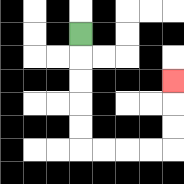{'start': '[3, 1]', 'end': '[7, 3]', 'path_directions': 'D,D,D,D,D,R,R,R,R,U,U,U', 'path_coordinates': '[[3, 1], [3, 2], [3, 3], [3, 4], [3, 5], [3, 6], [4, 6], [5, 6], [6, 6], [7, 6], [7, 5], [7, 4], [7, 3]]'}